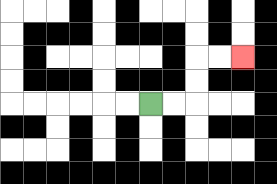{'start': '[6, 4]', 'end': '[10, 2]', 'path_directions': 'R,R,U,U,R,R', 'path_coordinates': '[[6, 4], [7, 4], [8, 4], [8, 3], [8, 2], [9, 2], [10, 2]]'}